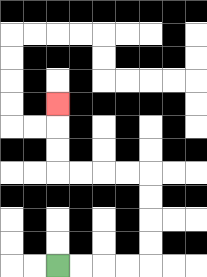{'start': '[2, 11]', 'end': '[2, 4]', 'path_directions': 'R,R,R,R,U,U,U,U,L,L,L,L,U,U,U', 'path_coordinates': '[[2, 11], [3, 11], [4, 11], [5, 11], [6, 11], [6, 10], [6, 9], [6, 8], [6, 7], [5, 7], [4, 7], [3, 7], [2, 7], [2, 6], [2, 5], [2, 4]]'}